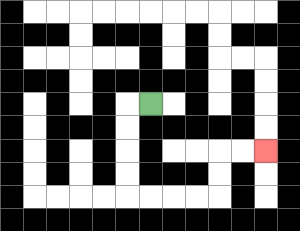{'start': '[6, 4]', 'end': '[11, 6]', 'path_directions': 'L,D,D,D,D,R,R,R,R,U,U,R,R', 'path_coordinates': '[[6, 4], [5, 4], [5, 5], [5, 6], [5, 7], [5, 8], [6, 8], [7, 8], [8, 8], [9, 8], [9, 7], [9, 6], [10, 6], [11, 6]]'}